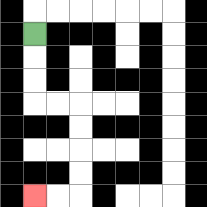{'start': '[1, 1]', 'end': '[1, 8]', 'path_directions': 'D,D,D,R,R,D,D,D,D,L,L', 'path_coordinates': '[[1, 1], [1, 2], [1, 3], [1, 4], [2, 4], [3, 4], [3, 5], [3, 6], [3, 7], [3, 8], [2, 8], [1, 8]]'}